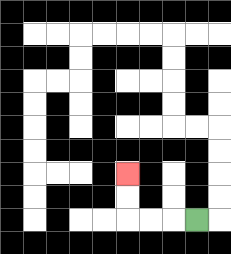{'start': '[8, 9]', 'end': '[5, 7]', 'path_directions': 'L,L,L,U,U', 'path_coordinates': '[[8, 9], [7, 9], [6, 9], [5, 9], [5, 8], [5, 7]]'}